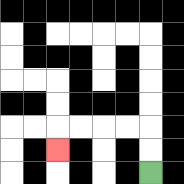{'start': '[6, 7]', 'end': '[2, 6]', 'path_directions': 'U,U,L,L,L,L,D', 'path_coordinates': '[[6, 7], [6, 6], [6, 5], [5, 5], [4, 5], [3, 5], [2, 5], [2, 6]]'}